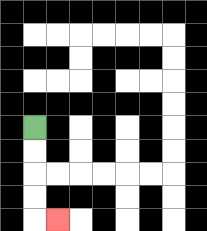{'start': '[1, 5]', 'end': '[2, 9]', 'path_directions': 'D,D,D,D,R', 'path_coordinates': '[[1, 5], [1, 6], [1, 7], [1, 8], [1, 9], [2, 9]]'}